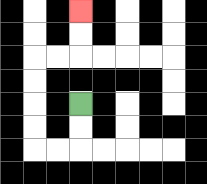{'start': '[3, 4]', 'end': '[3, 0]', 'path_directions': 'D,D,L,L,U,U,U,U,R,R,U,U', 'path_coordinates': '[[3, 4], [3, 5], [3, 6], [2, 6], [1, 6], [1, 5], [1, 4], [1, 3], [1, 2], [2, 2], [3, 2], [3, 1], [3, 0]]'}